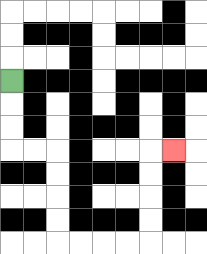{'start': '[0, 3]', 'end': '[7, 6]', 'path_directions': 'D,D,D,R,R,D,D,D,D,R,R,R,R,U,U,U,U,R', 'path_coordinates': '[[0, 3], [0, 4], [0, 5], [0, 6], [1, 6], [2, 6], [2, 7], [2, 8], [2, 9], [2, 10], [3, 10], [4, 10], [5, 10], [6, 10], [6, 9], [6, 8], [6, 7], [6, 6], [7, 6]]'}